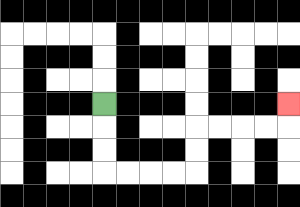{'start': '[4, 4]', 'end': '[12, 4]', 'path_directions': 'D,D,D,R,R,R,R,U,U,R,R,R,R,U', 'path_coordinates': '[[4, 4], [4, 5], [4, 6], [4, 7], [5, 7], [6, 7], [7, 7], [8, 7], [8, 6], [8, 5], [9, 5], [10, 5], [11, 5], [12, 5], [12, 4]]'}